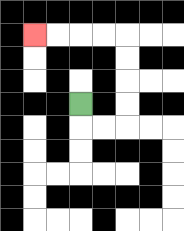{'start': '[3, 4]', 'end': '[1, 1]', 'path_directions': 'D,R,R,U,U,U,U,L,L,L,L', 'path_coordinates': '[[3, 4], [3, 5], [4, 5], [5, 5], [5, 4], [5, 3], [5, 2], [5, 1], [4, 1], [3, 1], [2, 1], [1, 1]]'}